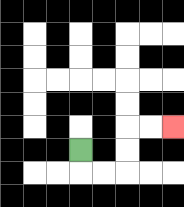{'start': '[3, 6]', 'end': '[7, 5]', 'path_directions': 'D,R,R,U,U,R,R', 'path_coordinates': '[[3, 6], [3, 7], [4, 7], [5, 7], [5, 6], [5, 5], [6, 5], [7, 5]]'}